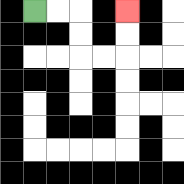{'start': '[1, 0]', 'end': '[5, 0]', 'path_directions': 'R,R,D,D,R,R,U,U', 'path_coordinates': '[[1, 0], [2, 0], [3, 0], [3, 1], [3, 2], [4, 2], [5, 2], [5, 1], [5, 0]]'}